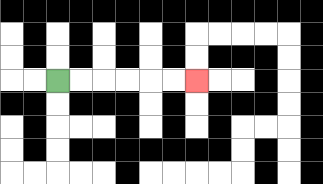{'start': '[2, 3]', 'end': '[8, 3]', 'path_directions': 'R,R,R,R,R,R', 'path_coordinates': '[[2, 3], [3, 3], [4, 3], [5, 3], [6, 3], [7, 3], [8, 3]]'}